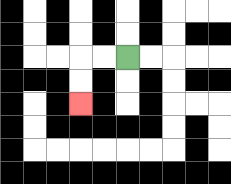{'start': '[5, 2]', 'end': '[3, 4]', 'path_directions': 'L,L,D,D', 'path_coordinates': '[[5, 2], [4, 2], [3, 2], [3, 3], [3, 4]]'}